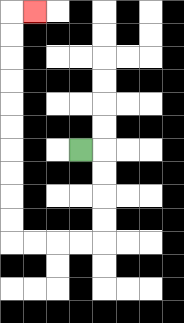{'start': '[3, 6]', 'end': '[1, 0]', 'path_directions': 'R,D,D,D,D,L,L,L,L,U,U,U,U,U,U,U,U,U,U,R', 'path_coordinates': '[[3, 6], [4, 6], [4, 7], [4, 8], [4, 9], [4, 10], [3, 10], [2, 10], [1, 10], [0, 10], [0, 9], [0, 8], [0, 7], [0, 6], [0, 5], [0, 4], [0, 3], [0, 2], [0, 1], [0, 0], [1, 0]]'}